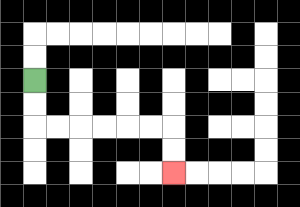{'start': '[1, 3]', 'end': '[7, 7]', 'path_directions': 'D,D,R,R,R,R,R,R,D,D', 'path_coordinates': '[[1, 3], [1, 4], [1, 5], [2, 5], [3, 5], [4, 5], [5, 5], [6, 5], [7, 5], [7, 6], [7, 7]]'}